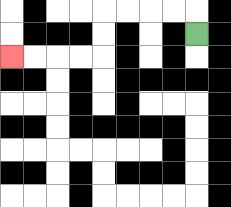{'start': '[8, 1]', 'end': '[0, 2]', 'path_directions': 'U,L,L,L,L,D,D,L,L,L,L', 'path_coordinates': '[[8, 1], [8, 0], [7, 0], [6, 0], [5, 0], [4, 0], [4, 1], [4, 2], [3, 2], [2, 2], [1, 2], [0, 2]]'}